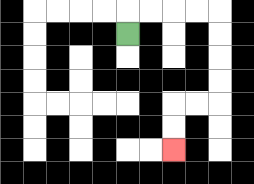{'start': '[5, 1]', 'end': '[7, 6]', 'path_directions': 'U,R,R,R,R,D,D,D,D,L,L,D,D', 'path_coordinates': '[[5, 1], [5, 0], [6, 0], [7, 0], [8, 0], [9, 0], [9, 1], [9, 2], [9, 3], [9, 4], [8, 4], [7, 4], [7, 5], [7, 6]]'}